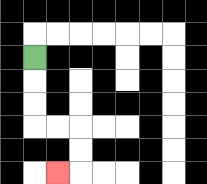{'start': '[1, 2]', 'end': '[2, 7]', 'path_directions': 'D,D,D,R,R,D,D,L', 'path_coordinates': '[[1, 2], [1, 3], [1, 4], [1, 5], [2, 5], [3, 5], [3, 6], [3, 7], [2, 7]]'}